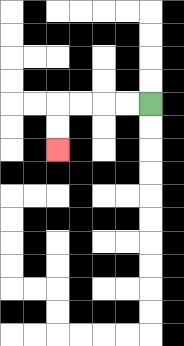{'start': '[6, 4]', 'end': '[2, 6]', 'path_directions': 'L,L,L,L,D,D', 'path_coordinates': '[[6, 4], [5, 4], [4, 4], [3, 4], [2, 4], [2, 5], [2, 6]]'}